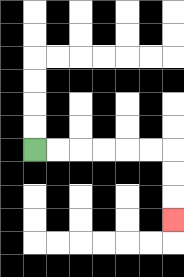{'start': '[1, 6]', 'end': '[7, 9]', 'path_directions': 'R,R,R,R,R,R,D,D,D', 'path_coordinates': '[[1, 6], [2, 6], [3, 6], [4, 6], [5, 6], [6, 6], [7, 6], [7, 7], [7, 8], [7, 9]]'}